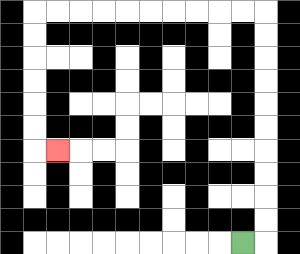{'start': '[10, 10]', 'end': '[2, 6]', 'path_directions': 'R,U,U,U,U,U,U,U,U,U,U,L,L,L,L,L,L,L,L,L,L,D,D,D,D,D,D,R', 'path_coordinates': '[[10, 10], [11, 10], [11, 9], [11, 8], [11, 7], [11, 6], [11, 5], [11, 4], [11, 3], [11, 2], [11, 1], [11, 0], [10, 0], [9, 0], [8, 0], [7, 0], [6, 0], [5, 0], [4, 0], [3, 0], [2, 0], [1, 0], [1, 1], [1, 2], [1, 3], [1, 4], [1, 5], [1, 6], [2, 6]]'}